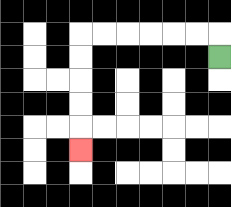{'start': '[9, 2]', 'end': '[3, 6]', 'path_directions': 'U,L,L,L,L,L,L,D,D,D,D,D', 'path_coordinates': '[[9, 2], [9, 1], [8, 1], [7, 1], [6, 1], [5, 1], [4, 1], [3, 1], [3, 2], [3, 3], [3, 4], [3, 5], [3, 6]]'}